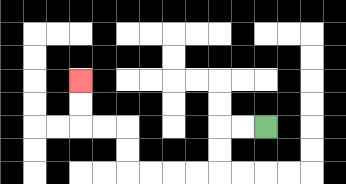{'start': '[11, 5]', 'end': '[3, 3]', 'path_directions': 'L,L,D,D,L,L,L,L,U,U,L,L,U,U', 'path_coordinates': '[[11, 5], [10, 5], [9, 5], [9, 6], [9, 7], [8, 7], [7, 7], [6, 7], [5, 7], [5, 6], [5, 5], [4, 5], [3, 5], [3, 4], [3, 3]]'}